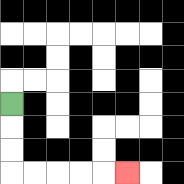{'start': '[0, 4]', 'end': '[5, 7]', 'path_directions': 'D,D,D,R,R,R,R,R', 'path_coordinates': '[[0, 4], [0, 5], [0, 6], [0, 7], [1, 7], [2, 7], [3, 7], [4, 7], [5, 7]]'}